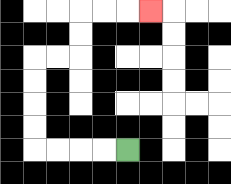{'start': '[5, 6]', 'end': '[6, 0]', 'path_directions': 'L,L,L,L,U,U,U,U,R,R,U,U,R,R,R', 'path_coordinates': '[[5, 6], [4, 6], [3, 6], [2, 6], [1, 6], [1, 5], [1, 4], [1, 3], [1, 2], [2, 2], [3, 2], [3, 1], [3, 0], [4, 0], [5, 0], [6, 0]]'}